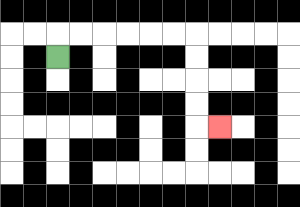{'start': '[2, 2]', 'end': '[9, 5]', 'path_directions': 'U,R,R,R,R,R,R,D,D,D,D,R', 'path_coordinates': '[[2, 2], [2, 1], [3, 1], [4, 1], [5, 1], [6, 1], [7, 1], [8, 1], [8, 2], [8, 3], [8, 4], [8, 5], [9, 5]]'}